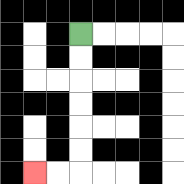{'start': '[3, 1]', 'end': '[1, 7]', 'path_directions': 'D,D,D,D,D,D,L,L', 'path_coordinates': '[[3, 1], [3, 2], [3, 3], [3, 4], [3, 5], [3, 6], [3, 7], [2, 7], [1, 7]]'}